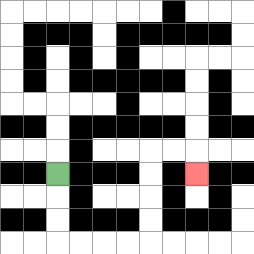{'start': '[2, 7]', 'end': '[8, 7]', 'path_directions': 'D,D,D,R,R,R,R,U,U,U,U,R,R,D', 'path_coordinates': '[[2, 7], [2, 8], [2, 9], [2, 10], [3, 10], [4, 10], [5, 10], [6, 10], [6, 9], [6, 8], [6, 7], [6, 6], [7, 6], [8, 6], [8, 7]]'}